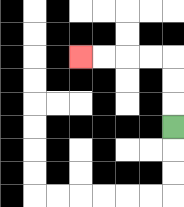{'start': '[7, 5]', 'end': '[3, 2]', 'path_directions': 'U,U,U,L,L,L,L', 'path_coordinates': '[[7, 5], [7, 4], [7, 3], [7, 2], [6, 2], [5, 2], [4, 2], [3, 2]]'}